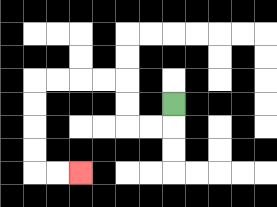{'start': '[7, 4]', 'end': '[3, 7]', 'path_directions': 'D,L,L,U,U,L,L,L,L,D,D,D,D,R,R', 'path_coordinates': '[[7, 4], [7, 5], [6, 5], [5, 5], [5, 4], [5, 3], [4, 3], [3, 3], [2, 3], [1, 3], [1, 4], [1, 5], [1, 6], [1, 7], [2, 7], [3, 7]]'}